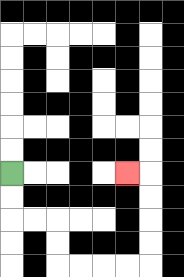{'start': '[0, 7]', 'end': '[5, 7]', 'path_directions': 'D,D,R,R,D,D,R,R,R,R,U,U,U,U,L', 'path_coordinates': '[[0, 7], [0, 8], [0, 9], [1, 9], [2, 9], [2, 10], [2, 11], [3, 11], [4, 11], [5, 11], [6, 11], [6, 10], [6, 9], [6, 8], [6, 7], [5, 7]]'}